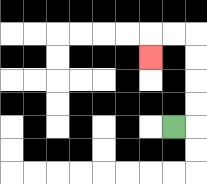{'start': '[7, 5]', 'end': '[6, 2]', 'path_directions': 'R,U,U,U,U,L,L,D', 'path_coordinates': '[[7, 5], [8, 5], [8, 4], [8, 3], [8, 2], [8, 1], [7, 1], [6, 1], [6, 2]]'}